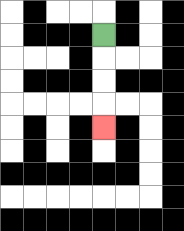{'start': '[4, 1]', 'end': '[4, 5]', 'path_directions': 'D,D,D,D', 'path_coordinates': '[[4, 1], [4, 2], [4, 3], [4, 4], [4, 5]]'}